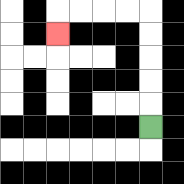{'start': '[6, 5]', 'end': '[2, 1]', 'path_directions': 'U,U,U,U,U,L,L,L,L,D', 'path_coordinates': '[[6, 5], [6, 4], [6, 3], [6, 2], [6, 1], [6, 0], [5, 0], [4, 0], [3, 0], [2, 0], [2, 1]]'}